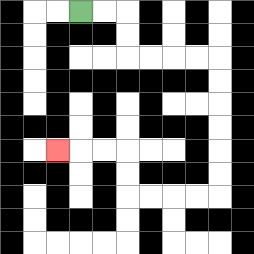{'start': '[3, 0]', 'end': '[2, 6]', 'path_directions': 'R,R,D,D,R,R,R,R,D,D,D,D,D,D,L,L,L,L,U,U,L,L,L', 'path_coordinates': '[[3, 0], [4, 0], [5, 0], [5, 1], [5, 2], [6, 2], [7, 2], [8, 2], [9, 2], [9, 3], [9, 4], [9, 5], [9, 6], [9, 7], [9, 8], [8, 8], [7, 8], [6, 8], [5, 8], [5, 7], [5, 6], [4, 6], [3, 6], [2, 6]]'}